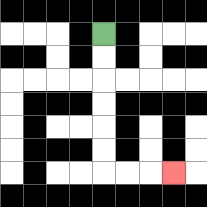{'start': '[4, 1]', 'end': '[7, 7]', 'path_directions': 'D,D,D,D,D,D,R,R,R', 'path_coordinates': '[[4, 1], [4, 2], [4, 3], [4, 4], [4, 5], [4, 6], [4, 7], [5, 7], [6, 7], [7, 7]]'}